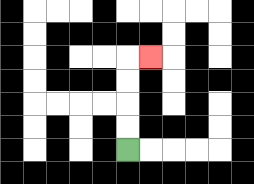{'start': '[5, 6]', 'end': '[6, 2]', 'path_directions': 'U,U,U,U,R', 'path_coordinates': '[[5, 6], [5, 5], [5, 4], [5, 3], [5, 2], [6, 2]]'}